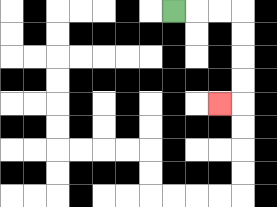{'start': '[7, 0]', 'end': '[9, 4]', 'path_directions': 'R,R,R,D,D,D,D,L', 'path_coordinates': '[[7, 0], [8, 0], [9, 0], [10, 0], [10, 1], [10, 2], [10, 3], [10, 4], [9, 4]]'}